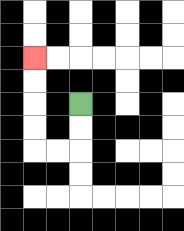{'start': '[3, 4]', 'end': '[1, 2]', 'path_directions': 'D,D,L,L,U,U,U,U', 'path_coordinates': '[[3, 4], [3, 5], [3, 6], [2, 6], [1, 6], [1, 5], [1, 4], [1, 3], [1, 2]]'}